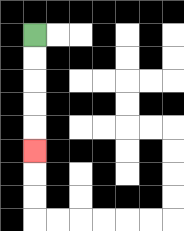{'start': '[1, 1]', 'end': '[1, 6]', 'path_directions': 'D,D,D,D,D', 'path_coordinates': '[[1, 1], [1, 2], [1, 3], [1, 4], [1, 5], [1, 6]]'}